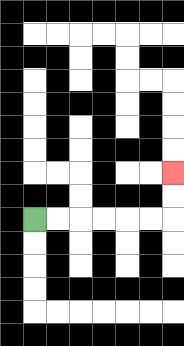{'start': '[1, 9]', 'end': '[7, 7]', 'path_directions': 'R,R,R,R,R,R,U,U', 'path_coordinates': '[[1, 9], [2, 9], [3, 9], [4, 9], [5, 9], [6, 9], [7, 9], [7, 8], [7, 7]]'}